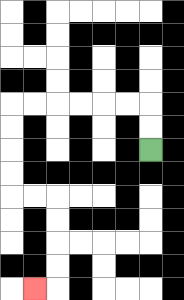{'start': '[6, 6]', 'end': '[1, 12]', 'path_directions': 'U,U,L,L,L,L,L,L,D,D,D,D,R,R,D,D,D,D,L', 'path_coordinates': '[[6, 6], [6, 5], [6, 4], [5, 4], [4, 4], [3, 4], [2, 4], [1, 4], [0, 4], [0, 5], [0, 6], [0, 7], [0, 8], [1, 8], [2, 8], [2, 9], [2, 10], [2, 11], [2, 12], [1, 12]]'}